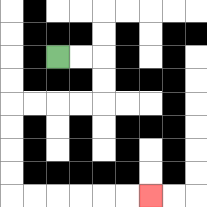{'start': '[2, 2]', 'end': '[6, 8]', 'path_directions': 'R,R,D,D,L,L,L,L,D,D,D,D,R,R,R,R,R,R', 'path_coordinates': '[[2, 2], [3, 2], [4, 2], [4, 3], [4, 4], [3, 4], [2, 4], [1, 4], [0, 4], [0, 5], [0, 6], [0, 7], [0, 8], [1, 8], [2, 8], [3, 8], [4, 8], [5, 8], [6, 8]]'}